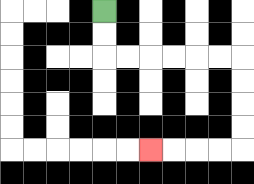{'start': '[4, 0]', 'end': '[6, 6]', 'path_directions': 'D,D,R,R,R,R,R,R,D,D,D,D,L,L,L,L', 'path_coordinates': '[[4, 0], [4, 1], [4, 2], [5, 2], [6, 2], [7, 2], [8, 2], [9, 2], [10, 2], [10, 3], [10, 4], [10, 5], [10, 6], [9, 6], [8, 6], [7, 6], [6, 6]]'}